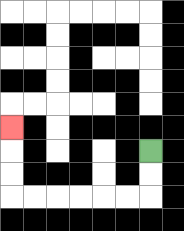{'start': '[6, 6]', 'end': '[0, 5]', 'path_directions': 'D,D,L,L,L,L,L,L,U,U,U', 'path_coordinates': '[[6, 6], [6, 7], [6, 8], [5, 8], [4, 8], [3, 8], [2, 8], [1, 8], [0, 8], [0, 7], [0, 6], [0, 5]]'}